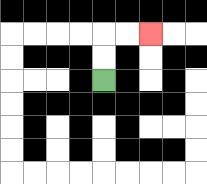{'start': '[4, 3]', 'end': '[6, 1]', 'path_directions': 'U,U,R,R', 'path_coordinates': '[[4, 3], [4, 2], [4, 1], [5, 1], [6, 1]]'}